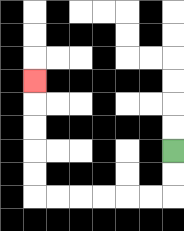{'start': '[7, 6]', 'end': '[1, 3]', 'path_directions': 'D,D,L,L,L,L,L,L,U,U,U,U,U', 'path_coordinates': '[[7, 6], [7, 7], [7, 8], [6, 8], [5, 8], [4, 8], [3, 8], [2, 8], [1, 8], [1, 7], [1, 6], [1, 5], [1, 4], [1, 3]]'}